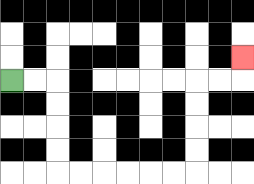{'start': '[0, 3]', 'end': '[10, 2]', 'path_directions': 'R,R,D,D,D,D,R,R,R,R,R,R,U,U,U,U,R,R,U', 'path_coordinates': '[[0, 3], [1, 3], [2, 3], [2, 4], [2, 5], [2, 6], [2, 7], [3, 7], [4, 7], [5, 7], [6, 7], [7, 7], [8, 7], [8, 6], [8, 5], [8, 4], [8, 3], [9, 3], [10, 3], [10, 2]]'}